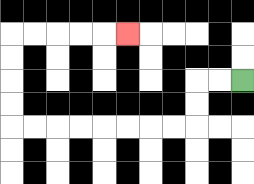{'start': '[10, 3]', 'end': '[5, 1]', 'path_directions': 'L,L,D,D,L,L,L,L,L,L,L,L,U,U,U,U,R,R,R,R,R', 'path_coordinates': '[[10, 3], [9, 3], [8, 3], [8, 4], [8, 5], [7, 5], [6, 5], [5, 5], [4, 5], [3, 5], [2, 5], [1, 5], [0, 5], [0, 4], [0, 3], [0, 2], [0, 1], [1, 1], [2, 1], [3, 1], [4, 1], [5, 1]]'}